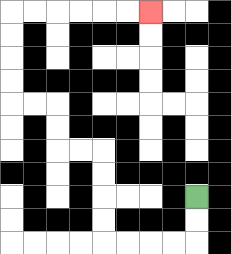{'start': '[8, 8]', 'end': '[6, 0]', 'path_directions': 'D,D,L,L,L,L,U,U,U,U,L,L,U,U,L,L,U,U,U,U,R,R,R,R,R,R', 'path_coordinates': '[[8, 8], [8, 9], [8, 10], [7, 10], [6, 10], [5, 10], [4, 10], [4, 9], [4, 8], [4, 7], [4, 6], [3, 6], [2, 6], [2, 5], [2, 4], [1, 4], [0, 4], [0, 3], [0, 2], [0, 1], [0, 0], [1, 0], [2, 0], [3, 0], [4, 0], [5, 0], [6, 0]]'}